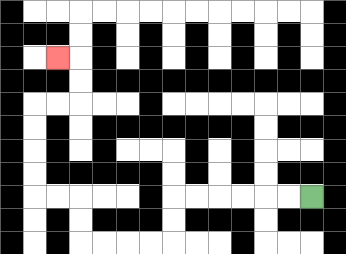{'start': '[13, 8]', 'end': '[2, 2]', 'path_directions': 'L,L,L,L,L,L,D,D,L,L,L,L,U,U,L,L,U,U,U,U,R,R,U,U,L', 'path_coordinates': '[[13, 8], [12, 8], [11, 8], [10, 8], [9, 8], [8, 8], [7, 8], [7, 9], [7, 10], [6, 10], [5, 10], [4, 10], [3, 10], [3, 9], [3, 8], [2, 8], [1, 8], [1, 7], [1, 6], [1, 5], [1, 4], [2, 4], [3, 4], [3, 3], [3, 2], [2, 2]]'}